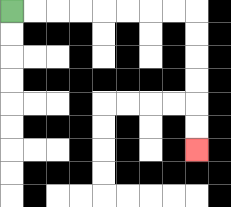{'start': '[0, 0]', 'end': '[8, 6]', 'path_directions': 'R,R,R,R,R,R,R,R,D,D,D,D,D,D', 'path_coordinates': '[[0, 0], [1, 0], [2, 0], [3, 0], [4, 0], [5, 0], [6, 0], [7, 0], [8, 0], [8, 1], [8, 2], [8, 3], [8, 4], [8, 5], [8, 6]]'}